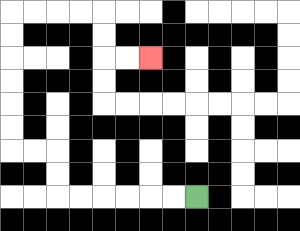{'start': '[8, 8]', 'end': '[6, 2]', 'path_directions': 'L,L,L,L,L,L,U,U,L,L,U,U,U,U,U,U,R,R,R,R,D,D,R,R', 'path_coordinates': '[[8, 8], [7, 8], [6, 8], [5, 8], [4, 8], [3, 8], [2, 8], [2, 7], [2, 6], [1, 6], [0, 6], [0, 5], [0, 4], [0, 3], [0, 2], [0, 1], [0, 0], [1, 0], [2, 0], [3, 0], [4, 0], [4, 1], [4, 2], [5, 2], [6, 2]]'}